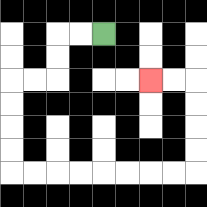{'start': '[4, 1]', 'end': '[6, 3]', 'path_directions': 'L,L,D,D,L,L,D,D,D,D,R,R,R,R,R,R,R,R,U,U,U,U,L,L', 'path_coordinates': '[[4, 1], [3, 1], [2, 1], [2, 2], [2, 3], [1, 3], [0, 3], [0, 4], [0, 5], [0, 6], [0, 7], [1, 7], [2, 7], [3, 7], [4, 7], [5, 7], [6, 7], [7, 7], [8, 7], [8, 6], [8, 5], [8, 4], [8, 3], [7, 3], [6, 3]]'}